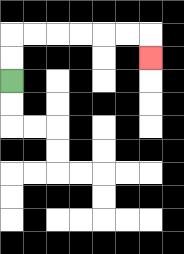{'start': '[0, 3]', 'end': '[6, 2]', 'path_directions': 'U,U,R,R,R,R,R,R,D', 'path_coordinates': '[[0, 3], [0, 2], [0, 1], [1, 1], [2, 1], [3, 1], [4, 1], [5, 1], [6, 1], [6, 2]]'}